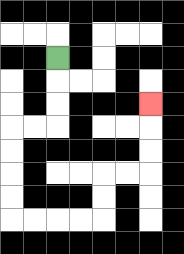{'start': '[2, 2]', 'end': '[6, 4]', 'path_directions': 'D,D,D,L,L,D,D,D,D,R,R,R,R,U,U,R,R,U,U,U', 'path_coordinates': '[[2, 2], [2, 3], [2, 4], [2, 5], [1, 5], [0, 5], [0, 6], [0, 7], [0, 8], [0, 9], [1, 9], [2, 9], [3, 9], [4, 9], [4, 8], [4, 7], [5, 7], [6, 7], [6, 6], [6, 5], [6, 4]]'}